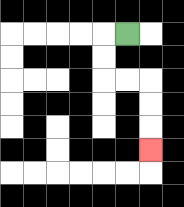{'start': '[5, 1]', 'end': '[6, 6]', 'path_directions': 'L,D,D,R,R,D,D,D', 'path_coordinates': '[[5, 1], [4, 1], [4, 2], [4, 3], [5, 3], [6, 3], [6, 4], [6, 5], [6, 6]]'}